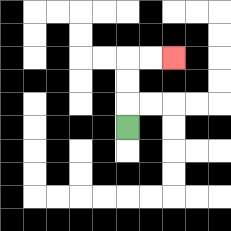{'start': '[5, 5]', 'end': '[7, 2]', 'path_directions': 'U,U,U,R,R', 'path_coordinates': '[[5, 5], [5, 4], [5, 3], [5, 2], [6, 2], [7, 2]]'}